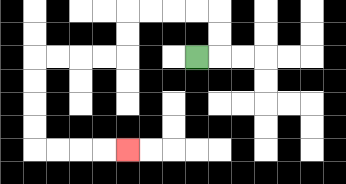{'start': '[8, 2]', 'end': '[5, 6]', 'path_directions': 'R,U,U,L,L,L,L,D,D,L,L,L,L,D,D,D,D,R,R,R,R', 'path_coordinates': '[[8, 2], [9, 2], [9, 1], [9, 0], [8, 0], [7, 0], [6, 0], [5, 0], [5, 1], [5, 2], [4, 2], [3, 2], [2, 2], [1, 2], [1, 3], [1, 4], [1, 5], [1, 6], [2, 6], [3, 6], [4, 6], [5, 6]]'}